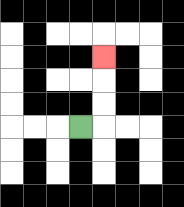{'start': '[3, 5]', 'end': '[4, 2]', 'path_directions': 'R,U,U,U', 'path_coordinates': '[[3, 5], [4, 5], [4, 4], [4, 3], [4, 2]]'}